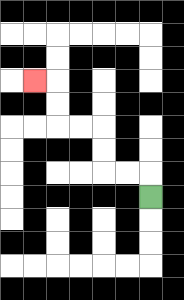{'start': '[6, 8]', 'end': '[1, 3]', 'path_directions': 'U,L,L,U,U,L,L,U,U,L', 'path_coordinates': '[[6, 8], [6, 7], [5, 7], [4, 7], [4, 6], [4, 5], [3, 5], [2, 5], [2, 4], [2, 3], [1, 3]]'}